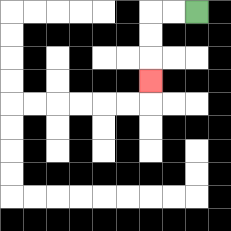{'start': '[8, 0]', 'end': '[6, 3]', 'path_directions': 'L,L,D,D,D', 'path_coordinates': '[[8, 0], [7, 0], [6, 0], [6, 1], [6, 2], [6, 3]]'}